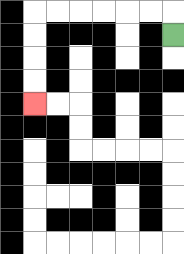{'start': '[7, 1]', 'end': '[1, 4]', 'path_directions': 'U,L,L,L,L,L,L,D,D,D,D', 'path_coordinates': '[[7, 1], [7, 0], [6, 0], [5, 0], [4, 0], [3, 0], [2, 0], [1, 0], [1, 1], [1, 2], [1, 3], [1, 4]]'}